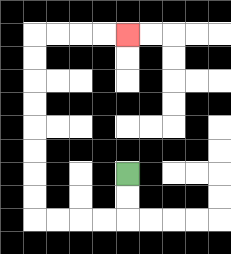{'start': '[5, 7]', 'end': '[5, 1]', 'path_directions': 'D,D,L,L,L,L,U,U,U,U,U,U,U,U,R,R,R,R', 'path_coordinates': '[[5, 7], [5, 8], [5, 9], [4, 9], [3, 9], [2, 9], [1, 9], [1, 8], [1, 7], [1, 6], [1, 5], [1, 4], [1, 3], [1, 2], [1, 1], [2, 1], [3, 1], [4, 1], [5, 1]]'}